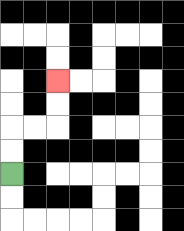{'start': '[0, 7]', 'end': '[2, 3]', 'path_directions': 'U,U,R,R,U,U', 'path_coordinates': '[[0, 7], [0, 6], [0, 5], [1, 5], [2, 5], [2, 4], [2, 3]]'}